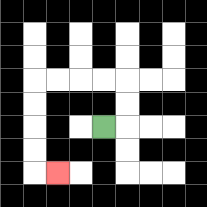{'start': '[4, 5]', 'end': '[2, 7]', 'path_directions': 'R,U,U,L,L,L,L,D,D,D,D,R', 'path_coordinates': '[[4, 5], [5, 5], [5, 4], [5, 3], [4, 3], [3, 3], [2, 3], [1, 3], [1, 4], [1, 5], [1, 6], [1, 7], [2, 7]]'}